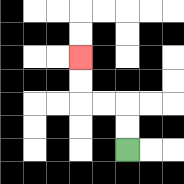{'start': '[5, 6]', 'end': '[3, 2]', 'path_directions': 'U,U,L,L,U,U', 'path_coordinates': '[[5, 6], [5, 5], [5, 4], [4, 4], [3, 4], [3, 3], [3, 2]]'}